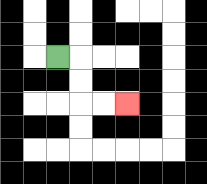{'start': '[2, 2]', 'end': '[5, 4]', 'path_directions': 'R,D,D,R,R', 'path_coordinates': '[[2, 2], [3, 2], [3, 3], [3, 4], [4, 4], [5, 4]]'}